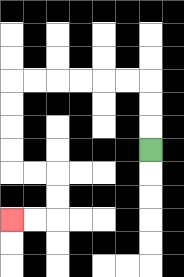{'start': '[6, 6]', 'end': '[0, 9]', 'path_directions': 'U,U,U,L,L,L,L,L,L,D,D,D,D,R,R,D,D,L,L', 'path_coordinates': '[[6, 6], [6, 5], [6, 4], [6, 3], [5, 3], [4, 3], [3, 3], [2, 3], [1, 3], [0, 3], [0, 4], [0, 5], [0, 6], [0, 7], [1, 7], [2, 7], [2, 8], [2, 9], [1, 9], [0, 9]]'}